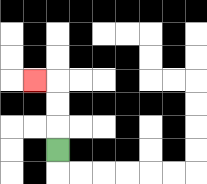{'start': '[2, 6]', 'end': '[1, 3]', 'path_directions': 'U,U,U,L', 'path_coordinates': '[[2, 6], [2, 5], [2, 4], [2, 3], [1, 3]]'}